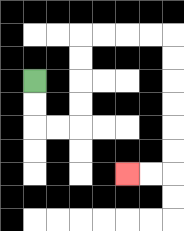{'start': '[1, 3]', 'end': '[5, 7]', 'path_directions': 'D,D,R,R,U,U,U,U,R,R,R,R,D,D,D,D,D,D,L,L', 'path_coordinates': '[[1, 3], [1, 4], [1, 5], [2, 5], [3, 5], [3, 4], [3, 3], [3, 2], [3, 1], [4, 1], [5, 1], [6, 1], [7, 1], [7, 2], [7, 3], [7, 4], [7, 5], [7, 6], [7, 7], [6, 7], [5, 7]]'}